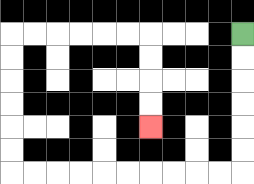{'start': '[10, 1]', 'end': '[6, 5]', 'path_directions': 'D,D,D,D,D,D,L,L,L,L,L,L,L,L,L,L,U,U,U,U,U,U,R,R,R,R,R,R,D,D,D,D', 'path_coordinates': '[[10, 1], [10, 2], [10, 3], [10, 4], [10, 5], [10, 6], [10, 7], [9, 7], [8, 7], [7, 7], [6, 7], [5, 7], [4, 7], [3, 7], [2, 7], [1, 7], [0, 7], [0, 6], [0, 5], [0, 4], [0, 3], [0, 2], [0, 1], [1, 1], [2, 1], [3, 1], [4, 1], [5, 1], [6, 1], [6, 2], [6, 3], [6, 4], [6, 5]]'}